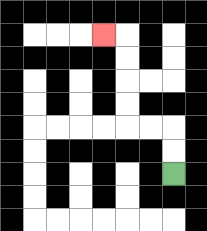{'start': '[7, 7]', 'end': '[4, 1]', 'path_directions': 'U,U,L,L,U,U,U,U,L', 'path_coordinates': '[[7, 7], [7, 6], [7, 5], [6, 5], [5, 5], [5, 4], [5, 3], [5, 2], [5, 1], [4, 1]]'}